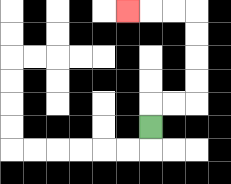{'start': '[6, 5]', 'end': '[5, 0]', 'path_directions': 'U,R,R,U,U,U,U,L,L,L', 'path_coordinates': '[[6, 5], [6, 4], [7, 4], [8, 4], [8, 3], [8, 2], [8, 1], [8, 0], [7, 0], [6, 0], [5, 0]]'}